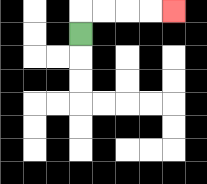{'start': '[3, 1]', 'end': '[7, 0]', 'path_directions': 'U,R,R,R,R', 'path_coordinates': '[[3, 1], [3, 0], [4, 0], [5, 0], [6, 0], [7, 0]]'}